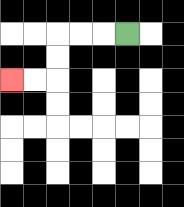{'start': '[5, 1]', 'end': '[0, 3]', 'path_directions': 'L,L,L,D,D,L,L', 'path_coordinates': '[[5, 1], [4, 1], [3, 1], [2, 1], [2, 2], [2, 3], [1, 3], [0, 3]]'}